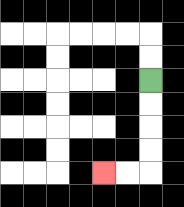{'start': '[6, 3]', 'end': '[4, 7]', 'path_directions': 'D,D,D,D,L,L', 'path_coordinates': '[[6, 3], [6, 4], [6, 5], [6, 6], [6, 7], [5, 7], [4, 7]]'}